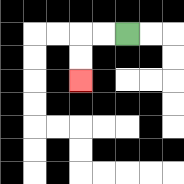{'start': '[5, 1]', 'end': '[3, 3]', 'path_directions': 'L,L,D,D', 'path_coordinates': '[[5, 1], [4, 1], [3, 1], [3, 2], [3, 3]]'}